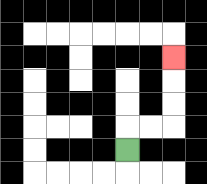{'start': '[5, 6]', 'end': '[7, 2]', 'path_directions': 'U,R,R,U,U,U', 'path_coordinates': '[[5, 6], [5, 5], [6, 5], [7, 5], [7, 4], [7, 3], [7, 2]]'}